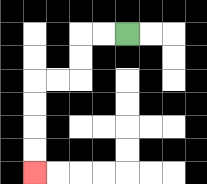{'start': '[5, 1]', 'end': '[1, 7]', 'path_directions': 'L,L,D,D,L,L,D,D,D,D', 'path_coordinates': '[[5, 1], [4, 1], [3, 1], [3, 2], [3, 3], [2, 3], [1, 3], [1, 4], [1, 5], [1, 6], [1, 7]]'}